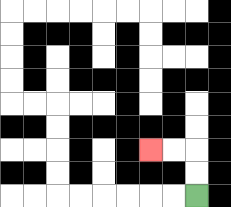{'start': '[8, 8]', 'end': '[6, 6]', 'path_directions': 'U,U,L,L', 'path_coordinates': '[[8, 8], [8, 7], [8, 6], [7, 6], [6, 6]]'}